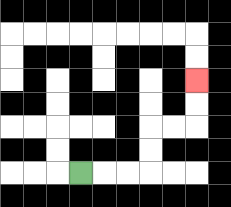{'start': '[3, 7]', 'end': '[8, 3]', 'path_directions': 'R,R,R,U,U,R,R,U,U', 'path_coordinates': '[[3, 7], [4, 7], [5, 7], [6, 7], [6, 6], [6, 5], [7, 5], [8, 5], [8, 4], [8, 3]]'}